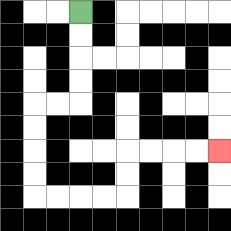{'start': '[3, 0]', 'end': '[9, 6]', 'path_directions': 'D,D,D,D,L,L,D,D,D,D,R,R,R,R,U,U,R,R,R,R', 'path_coordinates': '[[3, 0], [3, 1], [3, 2], [3, 3], [3, 4], [2, 4], [1, 4], [1, 5], [1, 6], [1, 7], [1, 8], [2, 8], [3, 8], [4, 8], [5, 8], [5, 7], [5, 6], [6, 6], [7, 6], [8, 6], [9, 6]]'}